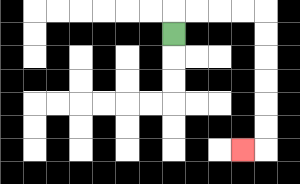{'start': '[7, 1]', 'end': '[10, 6]', 'path_directions': 'U,R,R,R,R,D,D,D,D,D,D,L', 'path_coordinates': '[[7, 1], [7, 0], [8, 0], [9, 0], [10, 0], [11, 0], [11, 1], [11, 2], [11, 3], [11, 4], [11, 5], [11, 6], [10, 6]]'}